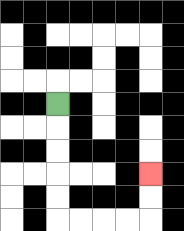{'start': '[2, 4]', 'end': '[6, 7]', 'path_directions': 'D,D,D,D,D,R,R,R,R,U,U', 'path_coordinates': '[[2, 4], [2, 5], [2, 6], [2, 7], [2, 8], [2, 9], [3, 9], [4, 9], [5, 9], [6, 9], [6, 8], [6, 7]]'}